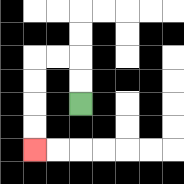{'start': '[3, 4]', 'end': '[1, 6]', 'path_directions': 'U,U,L,L,D,D,D,D', 'path_coordinates': '[[3, 4], [3, 3], [3, 2], [2, 2], [1, 2], [1, 3], [1, 4], [1, 5], [1, 6]]'}